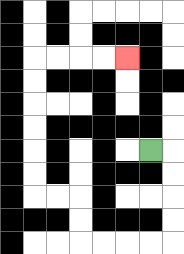{'start': '[6, 6]', 'end': '[5, 2]', 'path_directions': 'R,D,D,D,D,L,L,L,L,U,U,L,L,U,U,U,U,U,U,R,R,R,R', 'path_coordinates': '[[6, 6], [7, 6], [7, 7], [7, 8], [7, 9], [7, 10], [6, 10], [5, 10], [4, 10], [3, 10], [3, 9], [3, 8], [2, 8], [1, 8], [1, 7], [1, 6], [1, 5], [1, 4], [1, 3], [1, 2], [2, 2], [3, 2], [4, 2], [5, 2]]'}